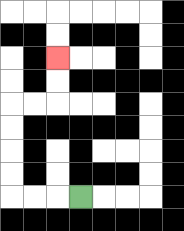{'start': '[3, 8]', 'end': '[2, 2]', 'path_directions': 'L,L,L,U,U,U,U,R,R,U,U', 'path_coordinates': '[[3, 8], [2, 8], [1, 8], [0, 8], [0, 7], [0, 6], [0, 5], [0, 4], [1, 4], [2, 4], [2, 3], [2, 2]]'}